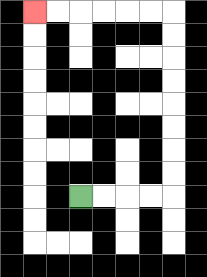{'start': '[3, 8]', 'end': '[1, 0]', 'path_directions': 'R,R,R,R,U,U,U,U,U,U,U,U,L,L,L,L,L,L', 'path_coordinates': '[[3, 8], [4, 8], [5, 8], [6, 8], [7, 8], [7, 7], [7, 6], [7, 5], [7, 4], [7, 3], [7, 2], [7, 1], [7, 0], [6, 0], [5, 0], [4, 0], [3, 0], [2, 0], [1, 0]]'}